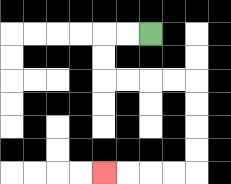{'start': '[6, 1]', 'end': '[4, 7]', 'path_directions': 'L,L,D,D,R,R,R,R,D,D,D,D,L,L,L,L', 'path_coordinates': '[[6, 1], [5, 1], [4, 1], [4, 2], [4, 3], [5, 3], [6, 3], [7, 3], [8, 3], [8, 4], [8, 5], [8, 6], [8, 7], [7, 7], [6, 7], [5, 7], [4, 7]]'}